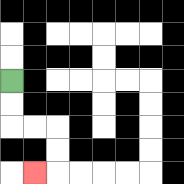{'start': '[0, 3]', 'end': '[1, 7]', 'path_directions': 'D,D,R,R,D,D,L', 'path_coordinates': '[[0, 3], [0, 4], [0, 5], [1, 5], [2, 5], [2, 6], [2, 7], [1, 7]]'}